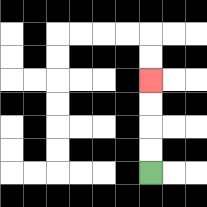{'start': '[6, 7]', 'end': '[6, 3]', 'path_directions': 'U,U,U,U', 'path_coordinates': '[[6, 7], [6, 6], [6, 5], [6, 4], [6, 3]]'}